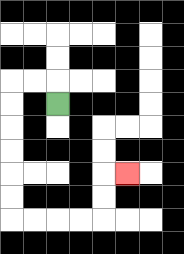{'start': '[2, 4]', 'end': '[5, 7]', 'path_directions': 'U,L,L,D,D,D,D,D,D,R,R,R,R,U,U,R', 'path_coordinates': '[[2, 4], [2, 3], [1, 3], [0, 3], [0, 4], [0, 5], [0, 6], [0, 7], [0, 8], [0, 9], [1, 9], [2, 9], [3, 9], [4, 9], [4, 8], [4, 7], [5, 7]]'}